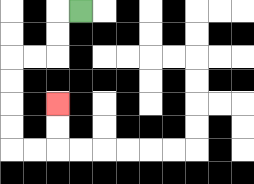{'start': '[3, 0]', 'end': '[2, 4]', 'path_directions': 'L,D,D,L,L,D,D,D,D,R,R,U,U', 'path_coordinates': '[[3, 0], [2, 0], [2, 1], [2, 2], [1, 2], [0, 2], [0, 3], [0, 4], [0, 5], [0, 6], [1, 6], [2, 6], [2, 5], [2, 4]]'}